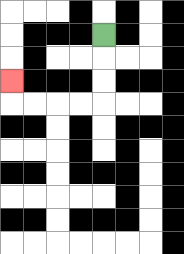{'start': '[4, 1]', 'end': '[0, 3]', 'path_directions': 'D,D,D,L,L,L,L,U', 'path_coordinates': '[[4, 1], [4, 2], [4, 3], [4, 4], [3, 4], [2, 4], [1, 4], [0, 4], [0, 3]]'}